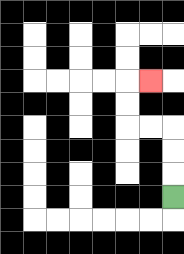{'start': '[7, 8]', 'end': '[6, 3]', 'path_directions': 'U,U,U,L,L,U,U,R', 'path_coordinates': '[[7, 8], [7, 7], [7, 6], [7, 5], [6, 5], [5, 5], [5, 4], [5, 3], [6, 3]]'}